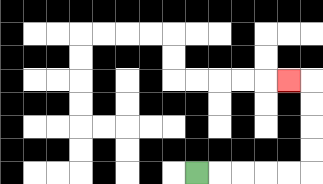{'start': '[8, 7]', 'end': '[12, 3]', 'path_directions': 'R,R,R,R,R,U,U,U,U,L', 'path_coordinates': '[[8, 7], [9, 7], [10, 7], [11, 7], [12, 7], [13, 7], [13, 6], [13, 5], [13, 4], [13, 3], [12, 3]]'}